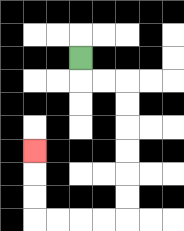{'start': '[3, 2]', 'end': '[1, 6]', 'path_directions': 'D,R,R,D,D,D,D,D,D,L,L,L,L,U,U,U', 'path_coordinates': '[[3, 2], [3, 3], [4, 3], [5, 3], [5, 4], [5, 5], [5, 6], [5, 7], [5, 8], [5, 9], [4, 9], [3, 9], [2, 9], [1, 9], [1, 8], [1, 7], [1, 6]]'}